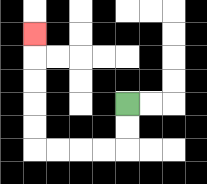{'start': '[5, 4]', 'end': '[1, 1]', 'path_directions': 'D,D,L,L,L,L,U,U,U,U,U', 'path_coordinates': '[[5, 4], [5, 5], [5, 6], [4, 6], [3, 6], [2, 6], [1, 6], [1, 5], [1, 4], [1, 3], [1, 2], [1, 1]]'}